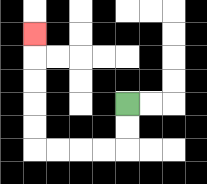{'start': '[5, 4]', 'end': '[1, 1]', 'path_directions': 'D,D,L,L,L,L,U,U,U,U,U', 'path_coordinates': '[[5, 4], [5, 5], [5, 6], [4, 6], [3, 6], [2, 6], [1, 6], [1, 5], [1, 4], [1, 3], [1, 2], [1, 1]]'}